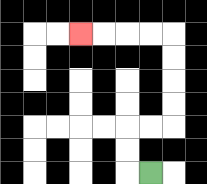{'start': '[6, 7]', 'end': '[3, 1]', 'path_directions': 'L,U,U,R,R,U,U,U,U,L,L,L,L', 'path_coordinates': '[[6, 7], [5, 7], [5, 6], [5, 5], [6, 5], [7, 5], [7, 4], [7, 3], [7, 2], [7, 1], [6, 1], [5, 1], [4, 1], [3, 1]]'}